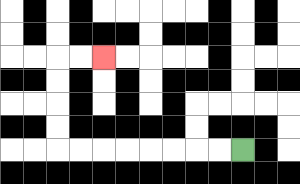{'start': '[10, 6]', 'end': '[4, 2]', 'path_directions': 'L,L,L,L,L,L,L,L,U,U,U,U,R,R', 'path_coordinates': '[[10, 6], [9, 6], [8, 6], [7, 6], [6, 6], [5, 6], [4, 6], [3, 6], [2, 6], [2, 5], [2, 4], [2, 3], [2, 2], [3, 2], [4, 2]]'}